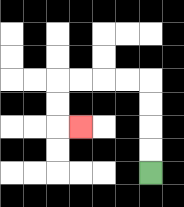{'start': '[6, 7]', 'end': '[3, 5]', 'path_directions': 'U,U,U,U,L,L,L,L,D,D,R', 'path_coordinates': '[[6, 7], [6, 6], [6, 5], [6, 4], [6, 3], [5, 3], [4, 3], [3, 3], [2, 3], [2, 4], [2, 5], [3, 5]]'}